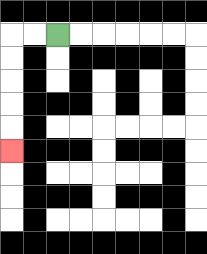{'start': '[2, 1]', 'end': '[0, 6]', 'path_directions': 'L,L,D,D,D,D,D', 'path_coordinates': '[[2, 1], [1, 1], [0, 1], [0, 2], [0, 3], [0, 4], [0, 5], [0, 6]]'}